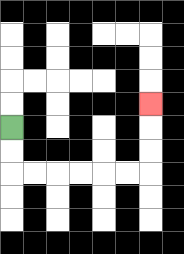{'start': '[0, 5]', 'end': '[6, 4]', 'path_directions': 'D,D,R,R,R,R,R,R,U,U,U', 'path_coordinates': '[[0, 5], [0, 6], [0, 7], [1, 7], [2, 7], [3, 7], [4, 7], [5, 7], [6, 7], [6, 6], [6, 5], [6, 4]]'}